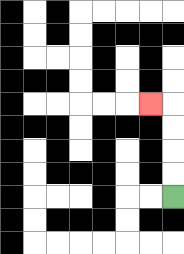{'start': '[7, 8]', 'end': '[6, 4]', 'path_directions': 'U,U,U,U,L', 'path_coordinates': '[[7, 8], [7, 7], [7, 6], [7, 5], [7, 4], [6, 4]]'}